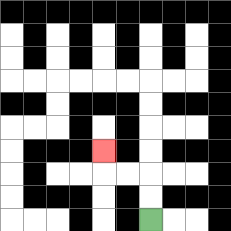{'start': '[6, 9]', 'end': '[4, 6]', 'path_directions': 'U,U,L,L,U', 'path_coordinates': '[[6, 9], [6, 8], [6, 7], [5, 7], [4, 7], [4, 6]]'}